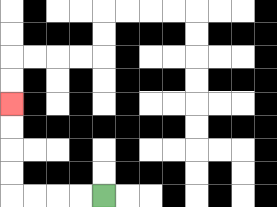{'start': '[4, 8]', 'end': '[0, 4]', 'path_directions': 'L,L,L,L,U,U,U,U', 'path_coordinates': '[[4, 8], [3, 8], [2, 8], [1, 8], [0, 8], [0, 7], [0, 6], [0, 5], [0, 4]]'}